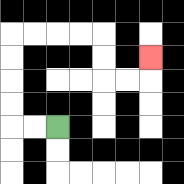{'start': '[2, 5]', 'end': '[6, 2]', 'path_directions': 'L,L,U,U,U,U,R,R,R,R,D,D,R,R,U', 'path_coordinates': '[[2, 5], [1, 5], [0, 5], [0, 4], [0, 3], [0, 2], [0, 1], [1, 1], [2, 1], [3, 1], [4, 1], [4, 2], [4, 3], [5, 3], [6, 3], [6, 2]]'}